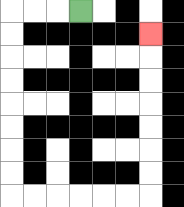{'start': '[3, 0]', 'end': '[6, 1]', 'path_directions': 'L,L,L,D,D,D,D,D,D,D,D,R,R,R,R,R,R,U,U,U,U,U,U,U', 'path_coordinates': '[[3, 0], [2, 0], [1, 0], [0, 0], [0, 1], [0, 2], [0, 3], [0, 4], [0, 5], [0, 6], [0, 7], [0, 8], [1, 8], [2, 8], [3, 8], [4, 8], [5, 8], [6, 8], [6, 7], [6, 6], [6, 5], [6, 4], [6, 3], [6, 2], [6, 1]]'}